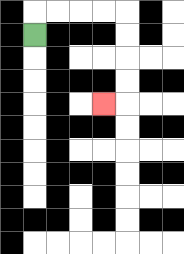{'start': '[1, 1]', 'end': '[4, 4]', 'path_directions': 'U,R,R,R,R,D,D,D,D,L', 'path_coordinates': '[[1, 1], [1, 0], [2, 0], [3, 0], [4, 0], [5, 0], [5, 1], [5, 2], [5, 3], [5, 4], [4, 4]]'}